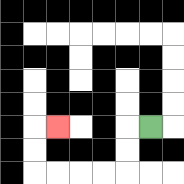{'start': '[6, 5]', 'end': '[2, 5]', 'path_directions': 'L,D,D,L,L,L,L,U,U,R', 'path_coordinates': '[[6, 5], [5, 5], [5, 6], [5, 7], [4, 7], [3, 7], [2, 7], [1, 7], [1, 6], [1, 5], [2, 5]]'}